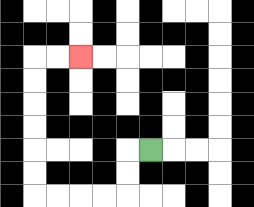{'start': '[6, 6]', 'end': '[3, 2]', 'path_directions': 'L,D,D,L,L,L,L,U,U,U,U,U,U,R,R', 'path_coordinates': '[[6, 6], [5, 6], [5, 7], [5, 8], [4, 8], [3, 8], [2, 8], [1, 8], [1, 7], [1, 6], [1, 5], [1, 4], [1, 3], [1, 2], [2, 2], [3, 2]]'}